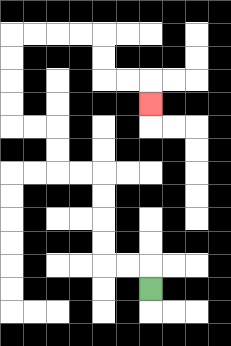{'start': '[6, 12]', 'end': '[6, 4]', 'path_directions': 'U,L,L,U,U,U,U,L,L,U,U,L,L,U,U,U,U,R,R,R,R,D,D,R,R,D', 'path_coordinates': '[[6, 12], [6, 11], [5, 11], [4, 11], [4, 10], [4, 9], [4, 8], [4, 7], [3, 7], [2, 7], [2, 6], [2, 5], [1, 5], [0, 5], [0, 4], [0, 3], [0, 2], [0, 1], [1, 1], [2, 1], [3, 1], [4, 1], [4, 2], [4, 3], [5, 3], [6, 3], [6, 4]]'}